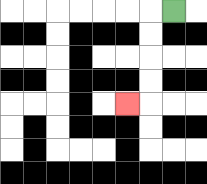{'start': '[7, 0]', 'end': '[5, 4]', 'path_directions': 'L,D,D,D,D,L', 'path_coordinates': '[[7, 0], [6, 0], [6, 1], [6, 2], [6, 3], [6, 4], [5, 4]]'}